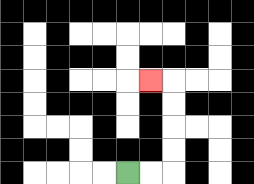{'start': '[5, 7]', 'end': '[6, 3]', 'path_directions': 'R,R,U,U,U,U,L', 'path_coordinates': '[[5, 7], [6, 7], [7, 7], [7, 6], [7, 5], [7, 4], [7, 3], [6, 3]]'}